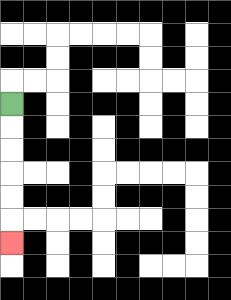{'start': '[0, 4]', 'end': '[0, 10]', 'path_directions': 'D,D,D,D,D,D', 'path_coordinates': '[[0, 4], [0, 5], [0, 6], [0, 7], [0, 8], [0, 9], [0, 10]]'}